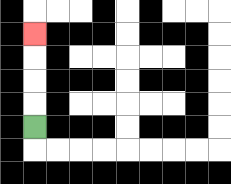{'start': '[1, 5]', 'end': '[1, 1]', 'path_directions': 'U,U,U,U', 'path_coordinates': '[[1, 5], [1, 4], [1, 3], [1, 2], [1, 1]]'}